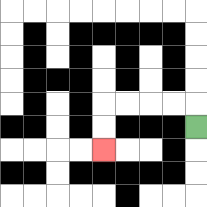{'start': '[8, 5]', 'end': '[4, 6]', 'path_directions': 'U,L,L,L,L,D,D', 'path_coordinates': '[[8, 5], [8, 4], [7, 4], [6, 4], [5, 4], [4, 4], [4, 5], [4, 6]]'}